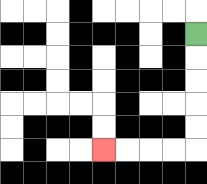{'start': '[8, 1]', 'end': '[4, 6]', 'path_directions': 'D,D,D,D,D,L,L,L,L', 'path_coordinates': '[[8, 1], [8, 2], [8, 3], [8, 4], [8, 5], [8, 6], [7, 6], [6, 6], [5, 6], [4, 6]]'}